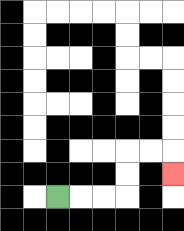{'start': '[2, 8]', 'end': '[7, 7]', 'path_directions': 'R,R,R,U,U,R,R,D', 'path_coordinates': '[[2, 8], [3, 8], [4, 8], [5, 8], [5, 7], [5, 6], [6, 6], [7, 6], [7, 7]]'}